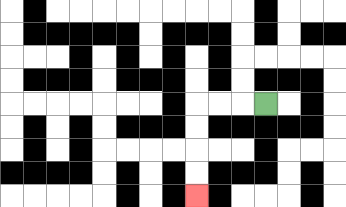{'start': '[11, 4]', 'end': '[8, 8]', 'path_directions': 'L,L,L,D,D,D,D', 'path_coordinates': '[[11, 4], [10, 4], [9, 4], [8, 4], [8, 5], [8, 6], [8, 7], [8, 8]]'}